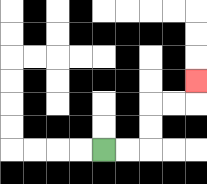{'start': '[4, 6]', 'end': '[8, 3]', 'path_directions': 'R,R,U,U,R,R,U', 'path_coordinates': '[[4, 6], [5, 6], [6, 6], [6, 5], [6, 4], [7, 4], [8, 4], [8, 3]]'}